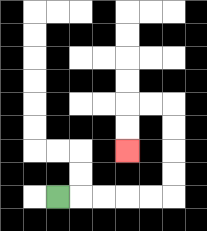{'start': '[2, 8]', 'end': '[5, 6]', 'path_directions': 'R,R,R,R,R,U,U,U,U,L,L,D,D', 'path_coordinates': '[[2, 8], [3, 8], [4, 8], [5, 8], [6, 8], [7, 8], [7, 7], [7, 6], [7, 5], [7, 4], [6, 4], [5, 4], [5, 5], [5, 6]]'}